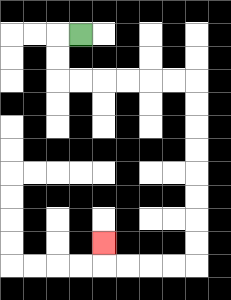{'start': '[3, 1]', 'end': '[4, 10]', 'path_directions': 'L,D,D,R,R,R,R,R,R,D,D,D,D,D,D,D,D,L,L,L,L,U', 'path_coordinates': '[[3, 1], [2, 1], [2, 2], [2, 3], [3, 3], [4, 3], [5, 3], [6, 3], [7, 3], [8, 3], [8, 4], [8, 5], [8, 6], [8, 7], [8, 8], [8, 9], [8, 10], [8, 11], [7, 11], [6, 11], [5, 11], [4, 11], [4, 10]]'}